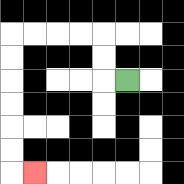{'start': '[5, 3]', 'end': '[1, 7]', 'path_directions': 'L,U,U,L,L,L,L,D,D,D,D,D,D,R', 'path_coordinates': '[[5, 3], [4, 3], [4, 2], [4, 1], [3, 1], [2, 1], [1, 1], [0, 1], [0, 2], [0, 3], [0, 4], [0, 5], [0, 6], [0, 7], [1, 7]]'}